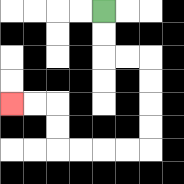{'start': '[4, 0]', 'end': '[0, 4]', 'path_directions': 'D,D,R,R,D,D,D,D,L,L,L,L,U,U,L,L', 'path_coordinates': '[[4, 0], [4, 1], [4, 2], [5, 2], [6, 2], [6, 3], [6, 4], [6, 5], [6, 6], [5, 6], [4, 6], [3, 6], [2, 6], [2, 5], [2, 4], [1, 4], [0, 4]]'}